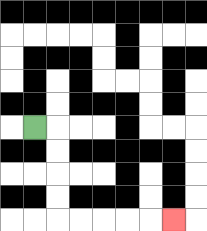{'start': '[1, 5]', 'end': '[7, 9]', 'path_directions': 'R,D,D,D,D,R,R,R,R,R', 'path_coordinates': '[[1, 5], [2, 5], [2, 6], [2, 7], [2, 8], [2, 9], [3, 9], [4, 9], [5, 9], [6, 9], [7, 9]]'}